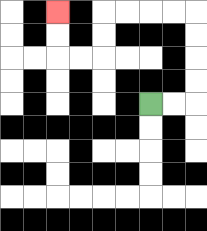{'start': '[6, 4]', 'end': '[2, 0]', 'path_directions': 'R,R,U,U,U,U,L,L,L,L,D,D,L,L,U,U', 'path_coordinates': '[[6, 4], [7, 4], [8, 4], [8, 3], [8, 2], [8, 1], [8, 0], [7, 0], [6, 0], [5, 0], [4, 0], [4, 1], [4, 2], [3, 2], [2, 2], [2, 1], [2, 0]]'}